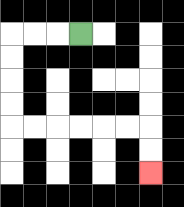{'start': '[3, 1]', 'end': '[6, 7]', 'path_directions': 'L,L,L,D,D,D,D,R,R,R,R,R,R,D,D', 'path_coordinates': '[[3, 1], [2, 1], [1, 1], [0, 1], [0, 2], [0, 3], [0, 4], [0, 5], [1, 5], [2, 5], [3, 5], [4, 5], [5, 5], [6, 5], [6, 6], [6, 7]]'}